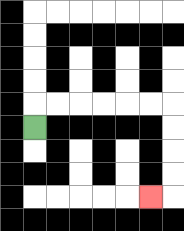{'start': '[1, 5]', 'end': '[6, 8]', 'path_directions': 'U,R,R,R,R,R,R,D,D,D,D,L', 'path_coordinates': '[[1, 5], [1, 4], [2, 4], [3, 4], [4, 4], [5, 4], [6, 4], [7, 4], [7, 5], [7, 6], [7, 7], [7, 8], [6, 8]]'}